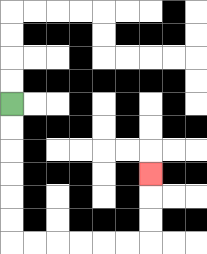{'start': '[0, 4]', 'end': '[6, 7]', 'path_directions': 'D,D,D,D,D,D,R,R,R,R,R,R,U,U,U', 'path_coordinates': '[[0, 4], [0, 5], [0, 6], [0, 7], [0, 8], [0, 9], [0, 10], [1, 10], [2, 10], [3, 10], [4, 10], [5, 10], [6, 10], [6, 9], [6, 8], [6, 7]]'}